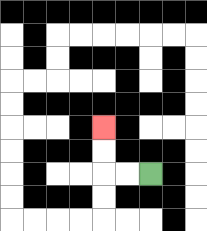{'start': '[6, 7]', 'end': '[4, 5]', 'path_directions': 'L,L,U,U', 'path_coordinates': '[[6, 7], [5, 7], [4, 7], [4, 6], [4, 5]]'}